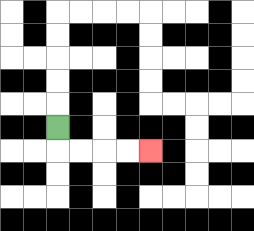{'start': '[2, 5]', 'end': '[6, 6]', 'path_directions': 'D,R,R,R,R', 'path_coordinates': '[[2, 5], [2, 6], [3, 6], [4, 6], [5, 6], [6, 6]]'}